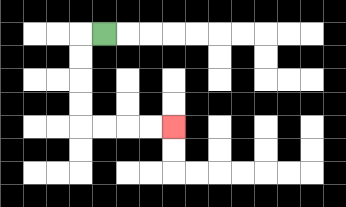{'start': '[4, 1]', 'end': '[7, 5]', 'path_directions': 'L,D,D,D,D,R,R,R,R', 'path_coordinates': '[[4, 1], [3, 1], [3, 2], [3, 3], [3, 4], [3, 5], [4, 5], [5, 5], [6, 5], [7, 5]]'}